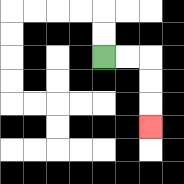{'start': '[4, 2]', 'end': '[6, 5]', 'path_directions': 'R,R,D,D,D', 'path_coordinates': '[[4, 2], [5, 2], [6, 2], [6, 3], [6, 4], [6, 5]]'}